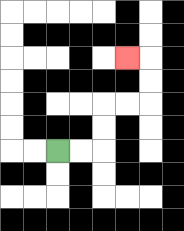{'start': '[2, 6]', 'end': '[5, 2]', 'path_directions': 'R,R,U,U,R,R,U,U,L', 'path_coordinates': '[[2, 6], [3, 6], [4, 6], [4, 5], [4, 4], [5, 4], [6, 4], [6, 3], [6, 2], [5, 2]]'}